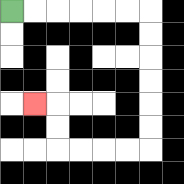{'start': '[0, 0]', 'end': '[1, 4]', 'path_directions': 'R,R,R,R,R,R,D,D,D,D,D,D,L,L,L,L,U,U,L', 'path_coordinates': '[[0, 0], [1, 0], [2, 0], [3, 0], [4, 0], [5, 0], [6, 0], [6, 1], [6, 2], [6, 3], [6, 4], [6, 5], [6, 6], [5, 6], [4, 6], [3, 6], [2, 6], [2, 5], [2, 4], [1, 4]]'}